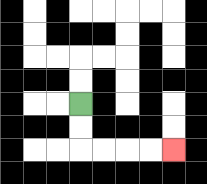{'start': '[3, 4]', 'end': '[7, 6]', 'path_directions': 'D,D,R,R,R,R', 'path_coordinates': '[[3, 4], [3, 5], [3, 6], [4, 6], [5, 6], [6, 6], [7, 6]]'}